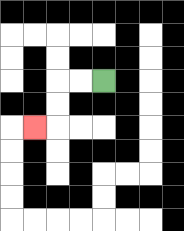{'start': '[4, 3]', 'end': '[1, 5]', 'path_directions': 'L,L,D,D,L', 'path_coordinates': '[[4, 3], [3, 3], [2, 3], [2, 4], [2, 5], [1, 5]]'}